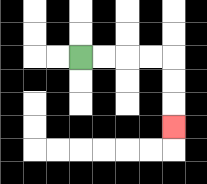{'start': '[3, 2]', 'end': '[7, 5]', 'path_directions': 'R,R,R,R,D,D,D', 'path_coordinates': '[[3, 2], [4, 2], [5, 2], [6, 2], [7, 2], [7, 3], [7, 4], [7, 5]]'}